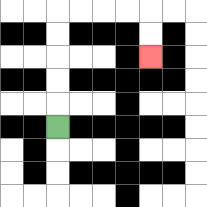{'start': '[2, 5]', 'end': '[6, 2]', 'path_directions': 'U,U,U,U,U,R,R,R,R,D,D', 'path_coordinates': '[[2, 5], [2, 4], [2, 3], [2, 2], [2, 1], [2, 0], [3, 0], [4, 0], [5, 0], [6, 0], [6, 1], [6, 2]]'}